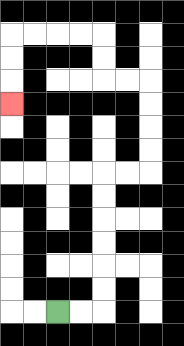{'start': '[2, 13]', 'end': '[0, 4]', 'path_directions': 'R,R,U,U,U,U,U,U,R,R,U,U,U,U,L,L,U,U,L,L,L,L,D,D,D', 'path_coordinates': '[[2, 13], [3, 13], [4, 13], [4, 12], [4, 11], [4, 10], [4, 9], [4, 8], [4, 7], [5, 7], [6, 7], [6, 6], [6, 5], [6, 4], [6, 3], [5, 3], [4, 3], [4, 2], [4, 1], [3, 1], [2, 1], [1, 1], [0, 1], [0, 2], [0, 3], [0, 4]]'}